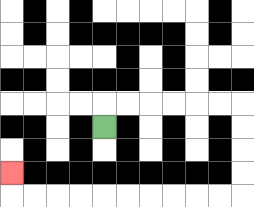{'start': '[4, 5]', 'end': '[0, 7]', 'path_directions': 'U,R,R,R,R,R,R,D,D,D,D,L,L,L,L,L,L,L,L,L,L,U', 'path_coordinates': '[[4, 5], [4, 4], [5, 4], [6, 4], [7, 4], [8, 4], [9, 4], [10, 4], [10, 5], [10, 6], [10, 7], [10, 8], [9, 8], [8, 8], [7, 8], [6, 8], [5, 8], [4, 8], [3, 8], [2, 8], [1, 8], [0, 8], [0, 7]]'}